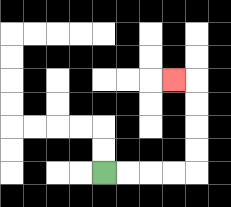{'start': '[4, 7]', 'end': '[7, 3]', 'path_directions': 'R,R,R,R,U,U,U,U,L', 'path_coordinates': '[[4, 7], [5, 7], [6, 7], [7, 7], [8, 7], [8, 6], [8, 5], [8, 4], [8, 3], [7, 3]]'}